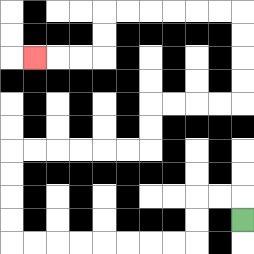{'start': '[10, 9]', 'end': '[1, 2]', 'path_directions': 'U,L,L,D,D,L,L,L,L,L,L,L,L,U,U,U,U,R,R,R,R,R,R,U,U,R,R,R,R,U,U,U,U,L,L,L,L,L,L,D,D,L,L,L', 'path_coordinates': '[[10, 9], [10, 8], [9, 8], [8, 8], [8, 9], [8, 10], [7, 10], [6, 10], [5, 10], [4, 10], [3, 10], [2, 10], [1, 10], [0, 10], [0, 9], [0, 8], [0, 7], [0, 6], [1, 6], [2, 6], [3, 6], [4, 6], [5, 6], [6, 6], [6, 5], [6, 4], [7, 4], [8, 4], [9, 4], [10, 4], [10, 3], [10, 2], [10, 1], [10, 0], [9, 0], [8, 0], [7, 0], [6, 0], [5, 0], [4, 0], [4, 1], [4, 2], [3, 2], [2, 2], [1, 2]]'}